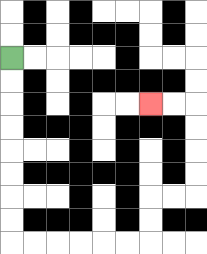{'start': '[0, 2]', 'end': '[6, 4]', 'path_directions': 'D,D,D,D,D,D,D,D,R,R,R,R,R,R,U,U,R,R,U,U,U,U,L,L', 'path_coordinates': '[[0, 2], [0, 3], [0, 4], [0, 5], [0, 6], [0, 7], [0, 8], [0, 9], [0, 10], [1, 10], [2, 10], [3, 10], [4, 10], [5, 10], [6, 10], [6, 9], [6, 8], [7, 8], [8, 8], [8, 7], [8, 6], [8, 5], [8, 4], [7, 4], [6, 4]]'}